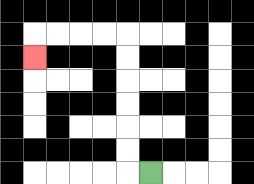{'start': '[6, 7]', 'end': '[1, 2]', 'path_directions': 'L,U,U,U,U,U,U,L,L,L,L,D', 'path_coordinates': '[[6, 7], [5, 7], [5, 6], [5, 5], [5, 4], [5, 3], [5, 2], [5, 1], [4, 1], [3, 1], [2, 1], [1, 1], [1, 2]]'}